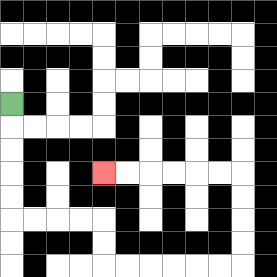{'start': '[0, 4]', 'end': '[4, 7]', 'path_directions': 'D,D,D,D,D,R,R,R,R,D,D,R,R,R,R,R,R,U,U,U,U,L,L,L,L,L,L', 'path_coordinates': '[[0, 4], [0, 5], [0, 6], [0, 7], [0, 8], [0, 9], [1, 9], [2, 9], [3, 9], [4, 9], [4, 10], [4, 11], [5, 11], [6, 11], [7, 11], [8, 11], [9, 11], [10, 11], [10, 10], [10, 9], [10, 8], [10, 7], [9, 7], [8, 7], [7, 7], [6, 7], [5, 7], [4, 7]]'}